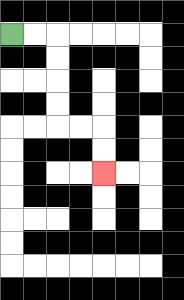{'start': '[0, 1]', 'end': '[4, 7]', 'path_directions': 'R,R,D,D,D,D,R,R,D,D', 'path_coordinates': '[[0, 1], [1, 1], [2, 1], [2, 2], [2, 3], [2, 4], [2, 5], [3, 5], [4, 5], [4, 6], [4, 7]]'}